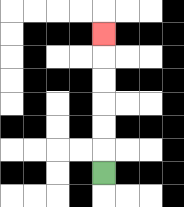{'start': '[4, 7]', 'end': '[4, 1]', 'path_directions': 'U,U,U,U,U,U', 'path_coordinates': '[[4, 7], [4, 6], [4, 5], [4, 4], [4, 3], [4, 2], [4, 1]]'}